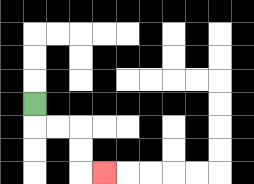{'start': '[1, 4]', 'end': '[4, 7]', 'path_directions': 'D,R,R,D,D,R', 'path_coordinates': '[[1, 4], [1, 5], [2, 5], [3, 5], [3, 6], [3, 7], [4, 7]]'}